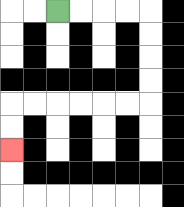{'start': '[2, 0]', 'end': '[0, 6]', 'path_directions': 'R,R,R,R,D,D,D,D,L,L,L,L,L,L,D,D', 'path_coordinates': '[[2, 0], [3, 0], [4, 0], [5, 0], [6, 0], [6, 1], [6, 2], [6, 3], [6, 4], [5, 4], [4, 4], [3, 4], [2, 4], [1, 4], [0, 4], [0, 5], [0, 6]]'}